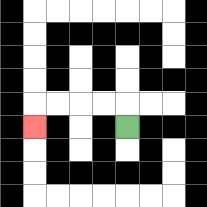{'start': '[5, 5]', 'end': '[1, 5]', 'path_directions': 'U,L,L,L,L,D', 'path_coordinates': '[[5, 5], [5, 4], [4, 4], [3, 4], [2, 4], [1, 4], [1, 5]]'}